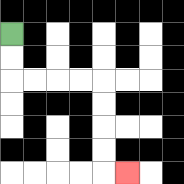{'start': '[0, 1]', 'end': '[5, 7]', 'path_directions': 'D,D,R,R,R,R,D,D,D,D,R', 'path_coordinates': '[[0, 1], [0, 2], [0, 3], [1, 3], [2, 3], [3, 3], [4, 3], [4, 4], [4, 5], [4, 6], [4, 7], [5, 7]]'}